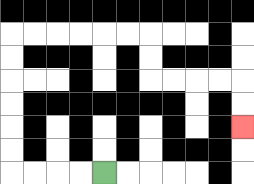{'start': '[4, 7]', 'end': '[10, 5]', 'path_directions': 'L,L,L,L,U,U,U,U,U,U,R,R,R,R,R,R,D,D,R,R,R,R,D,D', 'path_coordinates': '[[4, 7], [3, 7], [2, 7], [1, 7], [0, 7], [0, 6], [0, 5], [0, 4], [0, 3], [0, 2], [0, 1], [1, 1], [2, 1], [3, 1], [4, 1], [5, 1], [6, 1], [6, 2], [6, 3], [7, 3], [8, 3], [9, 3], [10, 3], [10, 4], [10, 5]]'}